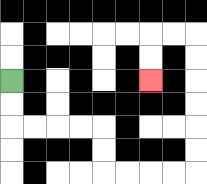{'start': '[0, 3]', 'end': '[6, 3]', 'path_directions': 'D,D,R,R,R,R,D,D,R,R,R,R,U,U,U,U,U,U,L,L,D,D', 'path_coordinates': '[[0, 3], [0, 4], [0, 5], [1, 5], [2, 5], [3, 5], [4, 5], [4, 6], [4, 7], [5, 7], [6, 7], [7, 7], [8, 7], [8, 6], [8, 5], [8, 4], [8, 3], [8, 2], [8, 1], [7, 1], [6, 1], [6, 2], [6, 3]]'}